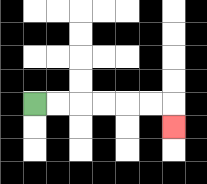{'start': '[1, 4]', 'end': '[7, 5]', 'path_directions': 'R,R,R,R,R,R,D', 'path_coordinates': '[[1, 4], [2, 4], [3, 4], [4, 4], [5, 4], [6, 4], [7, 4], [7, 5]]'}